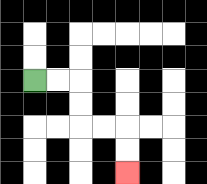{'start': '[1, 3]', 'end': '[5, 7]', 'path_directions': 'R,R,D,D,R,R,D,D', 'path_coordinates': '[[1, 3], [2, 3], [3, 3], [3, 4], [3, 5], [4, 5], [5, 5], [5, 6], [5, 7]]'}